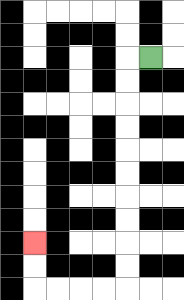{'start': '[6, 2]', 'end': '[1, 10]', 'path_directions': 'L,D,D,D,D,D,D,D,D,D,D,L,L,L,L,U,U', 'path_coordinates': '[[6, 2], [5, 2], [5, 3], [5, 4], [5, 5], [5, 6], [5, 7], [5, 8], [5, 9], [5, 10], [5, 11], [5, 12], [4, 12], [3, 12], [2, 12], [1, 12], [1, 11], [1, 10]]'}